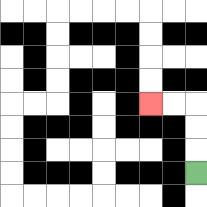{'start': '[8, 7]', 'end': '[6, 4]', 'path_directions': 'U,U,U,L,L', 'path_coordinates': '[[8, 7], [8, 6], [8, 5], [8, 4], [7, 4], [6, 4]]'}